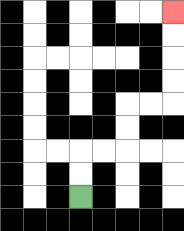{'start': '[3, 8]', 'end': '[7, 0]', 'path_directions': 'U,U,R,R,U,U,R,R,U,U,U,U', 'path_coordinates': '[[3, 8], [3, 7], [3, 6], [4, 6], [5, 6], [5, 5], [5, 4], [6, 4], [7, 4], [7, 3], [7, 2], [7, 1], [7, 0]]'}